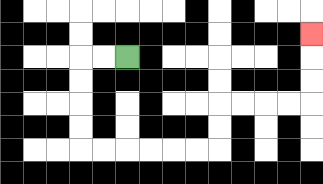{'start': '[5, 2]', 'end': '[13, 1]', 'path_directions': 'L,L,D,D,D,D,R,R,R,R,R,R,U,U,R,R,R,R,U,U,U', 'path_coordinates': '[[5, 2], [4, 2], [3, 2], [3, 3], [3, 4], [3, 5], [3, 6], [4, 6], [5, 6], [6, 6], [7, 6], [8, 6], [9, 6], [9, 5], [9, 4], [10, 4], [11, 4], [12, 4], [13, 4], [13, 3], [13, 2], [13, 1]]'}